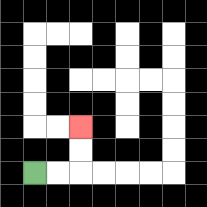{'start': '[1, 7]', 'end': '[3, 5]', 'path_directions': 'R,R,U,U', 'path_coordinates': '[[1, 7], [2, 7], [3, 7], [3, 6], [3, 5]]'}